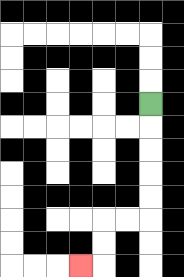{'start': '[6, 4]', 'end': '[3, 11]', 'path_directions': 'D,D,D,D,D,L,L,D,D,L', 'path_coordinates': '[[6, 4], [6, 5], [6, 6], [6, 7], [6, 8], [6, 9], [5, 9], [4, 9], [4, 10], [4, 11], [3, 11]]'}